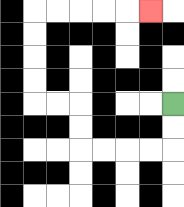{'start': '[7, 4]', 'end': '[6, 0]', 'path_directions': 'D,D,L,L,L,L,U,U,L,L,U,U,U,U,R,R,R,R,R', 'path_coordinates': '[[7, 4], [7, 5], [7, 6], [6, 6], [5, 6], [4, 6], [3, 6], [3, 5], [3, 4], [2, 4], [1, 4], [1, 3], [1, 2], [1, 1], [1, 0], [2, 0], [3, 0], [4, 0], [5, 0], [6, 0]]'}